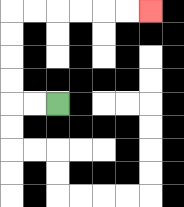{'start': '[2, 4]', 'end': '[6, 0]', 'path_directions': 'L,L,U,U,U,U,R,R,R,R,R,R', 'path_coordinates': '[[2, 4], [1, 4], [0, 4], [0, 3], [0, 2], [0, 1], [0, 0], [1, 0], [2, 0], [3, 0], [4, 0], [5, 0], [6, 0]]'}